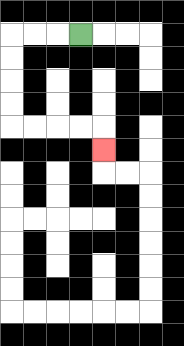{'start': '[3, 1]', 'end': '[4, 6]', 'path_directions': 'L,L,L,D,D,D,D,R,R,R,R,D', 'path_coordinates': '[[3, 1], [2, 1], [1, 1], [0, 1], [0, 2], [0, 3], [0, 4], [0, 5], [1, 5], [2, 5], [3, 5], [4, 5], [4, 6]]'}